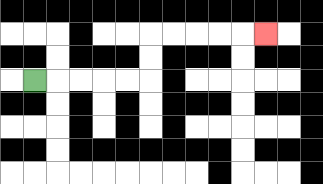{'start': '[1, 3]', 'end': '[11, 1]', 'path_directions': 'R,R,R,R,R,U,U,R,R,R,R,R', 'path_coordinates': '[[1, 3], [2, 3], [3, 3], [4, 3], [5, 3], [6, 3], [6, 2], [6, 1], [7, 1], [8, 1], [9, 1], [10, 1], [11, 1]]'}